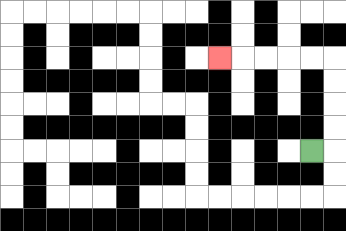{'start': '[13, 6]', 'end': '[9, 2]', 'path_directions': 'R,U,U,U,U,L,L,L,L,L', 'path_coordinates': '[[13, 6], [14, 6], [14, 5], [14, 4], [14, 3], [14, 2], [13, 2], [12, 2], [11, 2], [10, 2], [9, 2]]'}